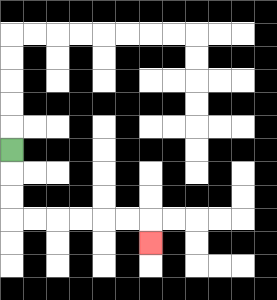{'start': '[0, 6]', 'end': '[6, 10]', 'path_directions': 'D,D,D,R,R,R,R,R,R,D', 'path_coordinates': '[[0, 6], [0, 7], [0, 8], [0, 9], [1, 9], [2, 9], [3, 9], [4, 9], [5, 9], [6, 9], [6, 10]]'}